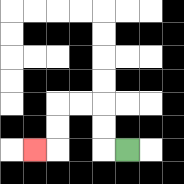{'start': '[5, 6]', 'end': '[1, 6]', 'path_directions': 'L,U,U,L,L,D,D,L', 'path_coordinates': '[[5, 6], [4, 6], [4, 5], [4, 4], [3, 4], [2, 4], [2, 5], [2, 6], [1, 6]]'}